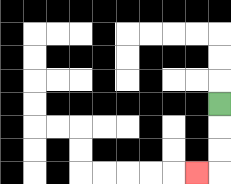{'start': '[9, 4]', 'end': '[8, 7]', 'path_directions': 'D,D,D,L', 'path_coordinates': '[[9, 4], [9, 5], [9, 6], [9, 7], [8, 7]]'}